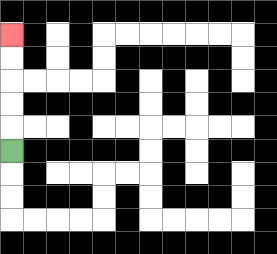{'start': '[0, 6]', 'end': '[0, 1]', 'path_directions': 'U,U,U,U,U', 'path_coordinates': '[[0, 6], [0, 5], [0, 4], [0, 3], [0, 2], [0, 1]]'}